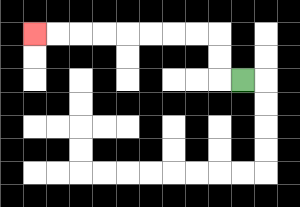{'start': '[10, 3]', 'end': '[1, 1]', 'path_directions': 'L,U,U,L,L,L,L,L,L,L,L', 'path_coordinates': '[[10, 3], [9, 3], [9, 2], [9, 1], [8, 1], [7, 1], [6, 1], [5, 1], [4, 1], [3, 1], [2, 1], [1, 1]]'}